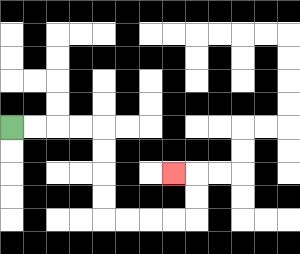{'start': '[0, 5]', 'end': '[7, 7]', 'path_directions': 'R,R,R,R,D,D,D,D,R,R,R,R,U,U,L', 'path_coordinates': '[[0, 5], [1, 5], [2, 5], [3, 5], [4, 5], [4, 6], [4, 7], [4, 8], [4, 9], [5, 9], [6, 9], [7, 9], [8, 9], [8, 8], [8, 7], [7, 7]]'}